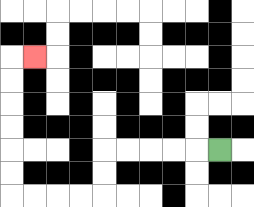{'start': '[9, 6]', 'end': '[1, 2]', 'path_directions': 'L,L,L,L,L,D,D,L,L,L,L,U,U,U,U,U,U,R', 'path_coordinates': '[[9, 6], [8, 6], [7, 6], [6, 6], [5, 6], [4, 6], [4, 7], [4, 8], [3, 8], [2, 8], [1, 8], [0, 8], [0, 7], [0, 6], [0, 5], [0, 4], [0, 3], [0, 2], [1, 2]]'}